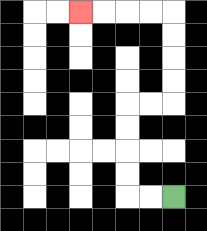{'start': '[7, 8]', 'end': '[3, 0]', 'path_directions': 'L,L,U,U,U,U,R,R,U,U,U,U,L,L,L,L', 'path_coordinates': '[[7, 8], [6, 8], [5, 8], [5, 7], [5, 6], [5, 5], [5, 4], [6, 4], [7, 4], [7, 3], [7, 2], [7, 1], [7, 0], [6, 0], [5, 0], [4, 0], [3, 0]]'}